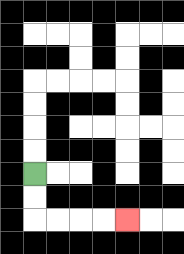{'start': '[1, 7]', 'end': '[5, 9]', 'path_directions': 'D,D,R,R,R,R', 'path_coordinates': '[[1, 7], [1, 8], [1, 9], [2, 9], [3, 9], [4, 9], [5, 9]]'}